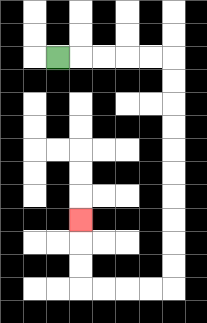{'start': '[2, 2]', 'end': '[3, 9]', 'path_directions': 'R,R,R,R,R,D,D,D,D,D,D,D,D,D,D,L,L,L,L,U,U,U', 'path_coordinates': '[[2, 2], [3, 2], [4, 2], [5, 2], [6, 2], [7, 2], [7, 3], [7, 4], [7, 5], [7, 6], [7, 7], [7, 8], [7, 9], [7, 10], [7, 11], [7, 12], [6, 12], [5, 12], [4, 12], [3, 12], [3, 11], [3, 10], [3, 9]]'}